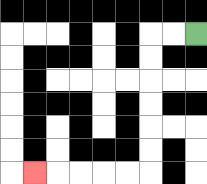{'start': '[8, 1]', 'end': '[1, 7]', 'path_directions': 'L,L,D,D,D,D,D,D,L,L,L,L,L', 'path_coordinates': '[[8, 1], [7, 1], [6, 1], [6, 2], [6, 3], [6, 4], [6, 5], [6, 6], [6, 7], [5, 7], [4, 7], [3, 7], [2, 7], [1, 7]]'}